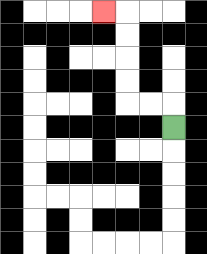{'start': '[7, 5]', 'end': '[4, 0]', 'path_directions': 'U,L,L,U,U,U,U,L', 'path_coordinates': '[[7, 5], [7, 4], [6, 4], [5, 4], [5, 3], [5, 2], [5, 1], [5, 0], [4, 0]]'}